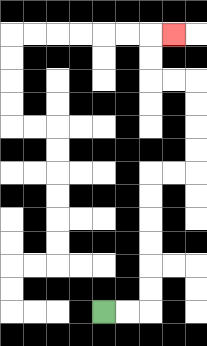{'start': '[4, 13]', 'end': '[7, 1]', 'path_directions': 'R,R,U,U,U,U,U,U,R,R,U,U,U,U,L,L,U,U,R', 'path_coordinates': '[[4, 13], [5, 13], [6, 13], [6, 12], [6, 11], [6, 10], [6, 9], [6, 8], [6, 7], [7, 7], [8, 7], [8, 6], [8, 5], [8, 4], [8, 3], [7, 3], [6, 3], [6, 2], [6, 1], [7, 1]]'}